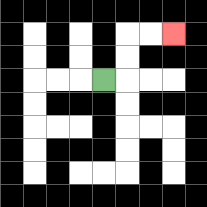{'start': '[4, 3]', 'end': '[7, 1]', 'path_directions': 'R,U,U,R,R', 'path_coordinates': '[[4, 3], [5, 3], [5, 2], [5, 1], [6, 1], [7, 1]]'}